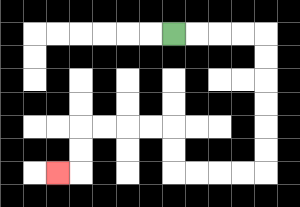{'start': '[7, 1]', 'end': '[2, 7]', 'path_directions': 'R,R,R,R,D,D,D,D,D,D,L,L,L,L,U,U,L,L,L,L,D,D,L', 'path_coordinates': '[[7, 1], [8, 1], [9, 1], [10, 1], [11, 1], [11, 2], [11, 3], [11, 4], [11, 5], [11, 6], [11, 7], [10, 7], [9, 7], [8, 7], [7, 7], [7, 6], [7, 5], [6, 5], [5, 5], [4, 5], [3, 5], [3, 6], [3, 7], [2, 7]]'}